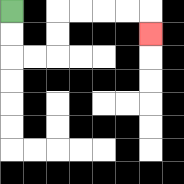{'start': '[0, 0]', 'end': '[6, 1]', 'path_directions': 'D,D,R,R,U,U,R,R,R,R,D', 'path_coordinates': '[[0, 0], [0, 1], [0, 2], [1, 2], [2, 2], [2, 1], [2, 0], [3, 0], [4, 0], [5, 0], [6, 0], [6, 1]]'}